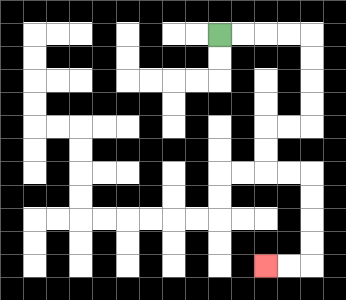{'start': '[9, 1]', 'end': '[11, 11]', 'path_directions': 'R,R,R,R,D,D,D,D,L,L,D,D,R,R,D,D,D,D,L,L', 'path_coordinates': '[[9, 1], [10, 1], [11, 1], [12, 1], [13, 1], [13, 2], [13, 3], [13, 4], [13, 5], [12, 5], [11, 5], [11, 6], [11, 7], [12, 7], [13, 7], [13, 8], [13, 9], [13, 10], [13, 11], [12, 11], [11, 11]]'}